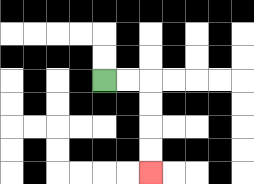{'start': '[4, 3]', 'end': '[6, 7]', 'path_directions': 'R,R,D,D,D,D', 'path_coordinates': '[[4, 3], [5, 3], [6, 3], [6, 4], [6, 5], [6, 6], [6, 7]]'}